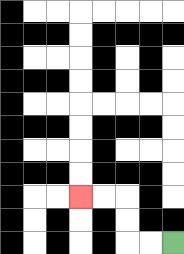{'start': '[7, 10]', 'end': '[3, 8]', 'path_directions': 'L,L,U,U,L,L', 'path_coordinates': '[[7, 10], [6, 10], [5, 10], [5, 9], [5, 8], [4, 8], [3, 8]]'}